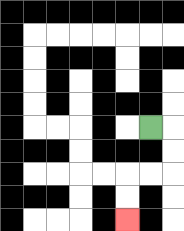{'start': '[6, 5]', 'end': '[5, 9]', 'path_directions': 'R,D,D,L,L,D,D', 'path_coordinates': '[[6, 5], [7, 5], [7, 6], [7, 7], [6, 7], [5, 7], [5, 8], [5, 9]]'}